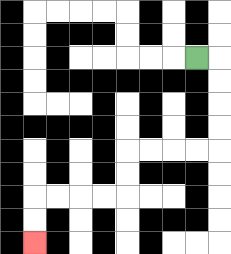{'start': '[8, 2]', 'end': '[1, 10]', 'path_directions': 'R,D,D,D,D,L,L,L,L,D,D,L,L,L,L,D,D', 'path_coordinates': '[[8, 2], [9, 2], [9, 3], [9, 4], [9, 5], [9, 6], [8, 6], [7, 6], [6, 6], [5, 6], [5, 7], [5, 8], [4, 8], [3, 8], [2, 8], [1, 8], [1, 9], [1, 10]]'}